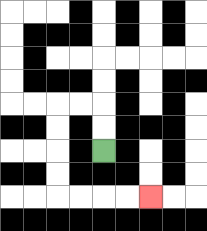{'start': '[4, 6]', 'end': '[6, 8]', 'path_directions': 'U,U,L,L,D,D,D,D,R,R,R,R', 'path_coordinates': '[[4, 6], [4, 5], [4, 4], [3, 4], [2, 4], [2, 5], [2, 6], [2, 7], [2, 8], [3, 8], [4, 8], [5, 8], [6, 8]]'}